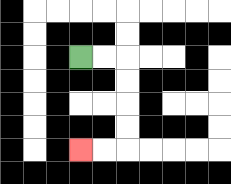{'start': '[3, 2]', 'end': '[3, 6]', 'path_directions': 'R,R,D,D,D,D,L,L', 'path_coordinates': '[[3, 2], [4, 2], [5, 2], [5, 3], [5, 4], [5, 5], [5, 6], [4, 6], [3, 6]]'}